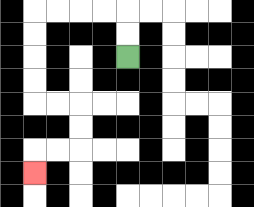{'start': '[5, 2]', 'end': '[1, 7]', 'path_directions': 'U,U,L,L,L,L,D,D,D,D,R,R,D,D,L,L,D', 'path_coordinates': '[[5, 2], [5, 1], [5, 0], [4, 0], [3, 0], [2, 0], [1, 0], [1, 1], [1, 2], [1, 3], [1, 4], [2, 4], [3, 4], [3, 5], [3, 6], [2, 6], [1, 6], [1, 7]]'}